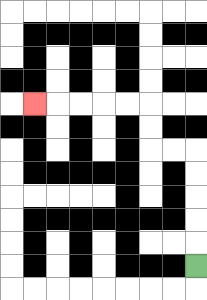{'start': '[8, 11]', 'end': '[1, 4]', 'path_directions': 'U,U,U,U,U,L,L,U,U,L,L,L,L,L', 'path_coordinates': '[[8, 11], [8, 10], [8, 9], [8, 8], [8, 7], [8, 6], [7, 6], [6, 6], [6, 5], [6, 4], [5, 4], [4, 4], [3, 4], [2, 4], [1, 4]]'}